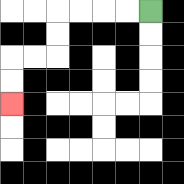{'start': '[6, 0]', 'end': '[0, 4]', 'path_directions': 'L,L,L,L,D,D,L,L,D,D', 'path_coordinates': '[[6, 0], [5, 0], [4, 0], [3, 0], [2, 0], [2, 1], [2, 2], [1, 2], [0, 2], [0, 3], [0, 4]]'}